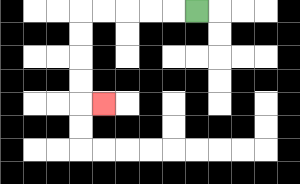{'start': '[8, 0]', 'end': '[4, 4]', 'path_directions': 'L,L,L,L,L,D,D,D,D,R', 'path_coordinates': '[[8, 0], [7, 0], [6, 0], [5, 0], [4, 0], [3, 0], [3, 1], [3, 2], [3, 3], [3, 4], [4, 4]]'}